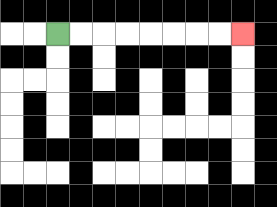{'start': '[2, 1]', 'end': '[10, 1]', 'path_directions': 'R,R,R,R,R,R,R,R', 'path_coordinates': '[[2, 1], [3, 1], [4, 1], [5, 1], [6, 1], [7, 1], [8, 1], [9, 1], [10, 1]]'}